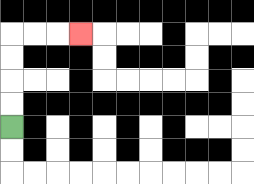{'start': '[0, 5]', 'end': '[3, 1]', 'path_directions': 'U,U,U,U,R,R,R', 'path_coordinates': '[[0, 5], [0, 4], [0, 3], [0, 2], [0, 1], [1, 1], [2, 1], [3, 1]]'}